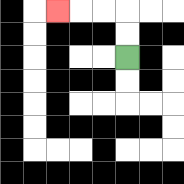{'start': '[5, 2]', 'end': '[2, 0]', 'path_directions': 'U,U,L,L,L', 'path_coordinates': '[[5, 2], [5, 1], [5, 0], [4, 0], [3, 0], [2, 0]]'}